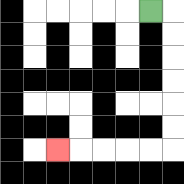{'start': '[6, 0]', 'end': '[2, 6]', 'path_directions': 'R,D,D,D,D,D,D,L,L,L,L,L', 'path_coordinates': '[[6, 0], [7, 0], [7, 1], [7, 2], [7, 3], [7, 4], [7, 5], [7, 6], [6, 6], [5, 6], [4, 6], [3, 6], [2, 6]]'}